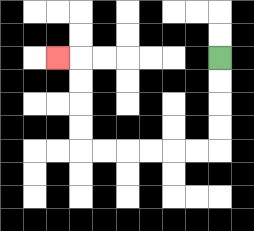{'start': '[9, 2]', 'end': '[2, 2]', 'path_directions': 'D,D,D,D,L,L,L,L,L,L,U,U,U,U,L', 'path_coordinates': '[[9, 2], [9, 3], [9, 4], [9, 5], [9, 6], [8, 6], [7, 6], [6, 6], [5, 6], [4, 6], [3, 6], [3, 5], [3, 4], [3, 3], [3, 2], [2, 2]]'}